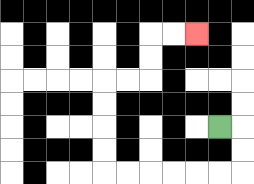{'start': '[9, 5]', 'end': '[8, 1]', 'path_directions': 'R,D,D,L,L,L,L,L,L,U,U,U,U,R,R,U,U,R,R', 'path_coordinates': '[[9, 5], [10, 5], [10, 6], [10, 7], [9, 7], [8, 7], [7, 7], [6, 7], [5, 7], [4, 7], [4, 6], [4, 5], [4, 4], [4, 3], [5, 3], [6, 3], [6, 2], [6, 1], [7, 1], [8, 1]]'}